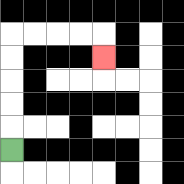{'start': '[0, 6]', 'end': '[4, 2]', 'path_directions': 'U,U,U,U,U,R,R,R,R,D', 'path_coordinates': '[[0, 6], [0, 5], [0, 4], [0, 3], [0, 2], [0, 1], [1, 1], [2, 1], [3, 1], [4, 1], [4, 2]]'}